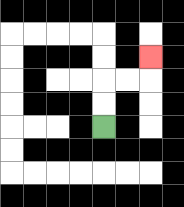{'start': '[4, 5]', 'end': '[6, 2]', 'path_directions': 'U,U,R,R,U', 'path_coordinates': '[[4, 5], [4, 4], [4, 3], [5, 3], [6, 3], [6, 2]]'}